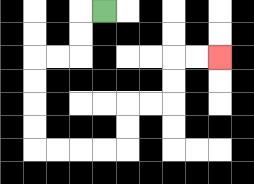{'start': '[4, 0]', 'end': '[9, 2]', 'path_directions': 'L,D,D,L,L,D,D,D,D,R,R,R,R,U,U,R,R,U,U,R,R', 'path_coordinates': '[[4, 0], [3, 0], [3, 1], [3, 2], [2, 2], [1, 2], [1, 3], [1, 4], [1, 5], [1, 6], [2, 6], [3, 6], [4, 6], [5, 6], [5, 5], [5, 4], [6, 4], [7, 4], [7, 3], [7, 2], [8, 2], [9, 2]]'}